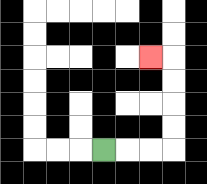{'start': '[4, 6]', 'end': '[6, 2]', 'path_directions': 'R,R,R,U,U,U,U,L', 'path_coordinates': '[[4, 6], [5, 6], [6, 6], [7, 6], [7, 5], [7, 4], [7, 3], [7, 2], [6, 2]]'}